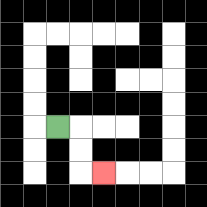{'start': '[2, 5]', 'end': '[4, 7]', 'path_directions': 'R,D,D,R', 'path_coordinates': '[[2, 5], [3, 5], [3, 6], [3, 7], [4, 7]]'}